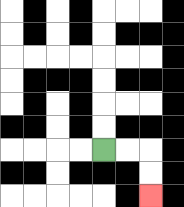{'start': '[4, 6]', 'end': '[6, 8]', 'path_directions': 'R,R,D,D', 'path_coordinates': '[[4, 6], [5, 6], [6, 6], [6, 7], [6, 8]]'}